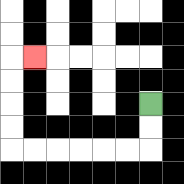{'start': '[6, 4]', 'end': '[1, 2]', 'path_directions': 'D,D,L,L,L,L,L,L,U,U,U,U,R', 'path_coordinates': '[[6, 4], [6, 5], [6, 6], [5, 6], [4, 6], [3, 6], [2, 6], [1, 6], [0, 6], [0, 5], [0, 4], [0, 3], [0, 2], [1, 2]]'}